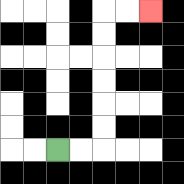{'start': '[2, 6]', 'end': '[6, 0]', 'path_directions': 'R,R,U,U,U,U,U,U,R,R', 'path_coordinates': '[[2, 6], [3, 6], [4, 6], [4, 5], [4, 4], [4, 3], [4, 2], [4, 1], [4, 0], [5, 0], [6, 0]]'}